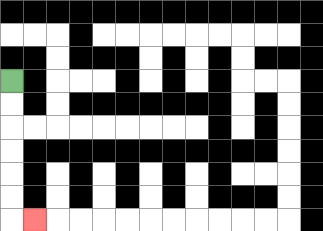{'start': '[0, 3]', 'end': '[1, 9]', 'path_directions': 'D,D,D,D,D,D,R', 'path_coordinates': '[[0, 3], [0, 4], [0, 5], [0, 6], [0, 7], [0, 8], [0, 9], [1, 9]]'}